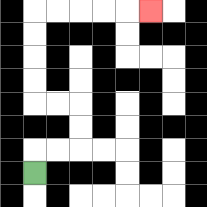{'start': '[1, 7]', 'end': '[6, 0]', 'path_directions': 'U,R,R,U,U,L,L,U,U,U,U,R,R,R,R,R', 'path_coordinates': '[[1, 7], [1, 6], [2, 6], [3, 6], [3, 5], [3, 4], [2, 4], [1, 4], [1, 3], [1, 2], [1, 1], [1, 0], [2, 0], [3, 0], [4, 0], [5, 0], [6, 0]]'}